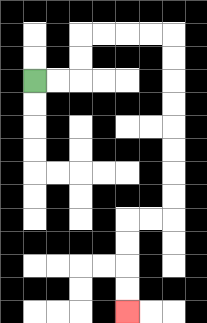{'start': '[1, 3]', 'end': '[5, 13]', 'path_directions': 'R,R,U,U,R,R,R,R,D,D,D,D,D,D,D,D,L,L,D,D,D,D', 'path_coordinates': '[[1, 3], [2, 3], [3, 3], [3, 2], [3, 1], [4, 1], [5, 1], [6, 1], [7, 1], [7, 2], [7, 3], [7, 4], [7, 5], [7, 6], [7, 7], [7, 8], [7, 9], [6, 9], [5, 9], [5, 10], [5, 11], [5, 12], [5, 13]]'}